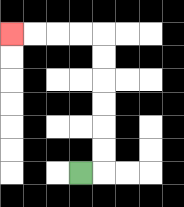{'start': '[3, 7]', 'end': '[0, 1]', 'path_directions': 'R,U,U,U,U,U,U,L,L,L,L', 'path_coordinates': '[[3, 7], [4, 7], [4, 6], [4, 5], [4, 4], [4, 3], [4, 2], [4, 1], [3, 1], [2, 1], [1, 1], [0, 1]]'}